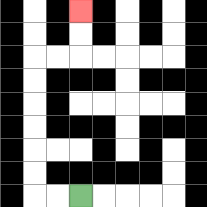{'start': '[3, 8]', 'end': '[3, 0]', 'path_directions': 'L,L,U,U,U,U,U,U,R,R,U,U', 'path_coordinates': '[[3, 8], [2, 8], [1, 8], [1, 7], [1, 6], [1, 5], [1, 4], [1, 3], [1, 2], [2, 2], [3, 2], [3, 1], [3, 0]]'}